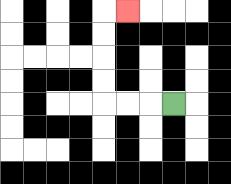{'start': '[7, 4]', 'end': '[5, 0]', 'path_directions': 'L,L,L,U,U,U,U,R', 'path_coordinates': '[[7, 4], [6, 4], [5, 4], [4, 4], [4, 3], [4, 2], [4, 1], [4, 0], [5, 0]]'}